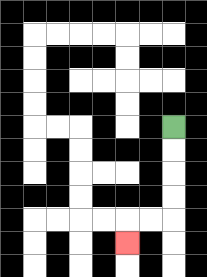{'start': '[7, 5]', 'end': '[5, 10]', 'path_directions': 'D,D,D,D,L,L,D', 'path_coordinates': '[[7, 5], [7, 6], [7, 7], [7, 8], [7, 9], [6, 9], [5, 9], [5, 10]]'}